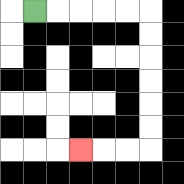{'start': '[1, 0]', 'end': '[3, 6]', 'path_directions': 'R,R,R,R,R,D,D,D,D,D,D,L,L,L', 'path_coordinates': '[[1, 0], [2, 0], [3, 0], [4, 0], [5, 0], [6, 0], [6, 1], [6, 2], [6, 3], [6, 4], [6, 5], [6, 6], [5, 6], [4, 6], [3, 6]]'}